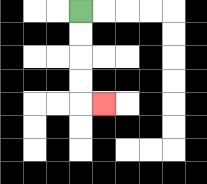{'start': '[3, 0]', 'end': '[4, 4]', 'path_directions': 'D,D,D,D,R', 'path_coordinates': '[[3, 0], [3, 1], [3, 2], [3, 3], [3, 4], [4, 4]]'}